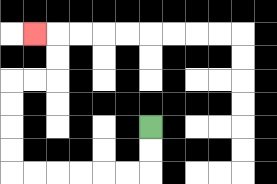{'start': '[6, 5]', 'end': '[1, 1]', 'path_directions': 'D,D,L,L,L,L,L,L,U,U,U,U,R,R,U,U,L', 'path_coordinates': '[[6, 5], [6, 6], [6, 7], [5, 7], [4, 7], [3, 7], [2, 7], [1, 7], [0, 7], [0, 6], [0, 5], [0, 4], [0, 3], [1, 3], [2, 3], [2, 2], [2, 1], [1, 1]]'}